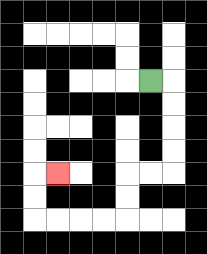{'start': '[6, 3]', 'end': '[2, 7]', 'path_directions': 'R,D,D,D,D,L,L,D,D,L,L,L,L,U,U,R', 'path_coordinates': '[[6, 3], [7, 3], [7, 4], [7, 5], [7, 6], [7, 7], [6, 7], [5, 7], [5, 8], [5, 9], [4, 9], [3, 9], [2, 9], [1, 9], [1, 8], [1, 7], [2, 7]]'}